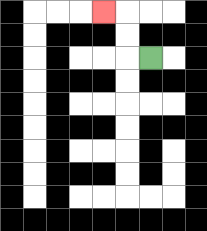{'start': '[6, 2]', 'end': '[4, 0]', 'path_directions': 'L,U,U,L', 'path_coordinates': '[[6, 2], [5, 2], [5, 1], [5, 0], [4, 0]]'}